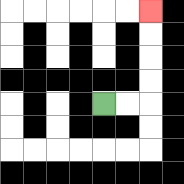{'start': '[4, 4]', 'end': '[6, 0]', 'path_directions': 'R,R,U,U,U,U', 'path_coordinates': '[[4, 4], [5, 4], [6, 4], [6, 3], [6, 2], [6, 1], [6, 0]]'}